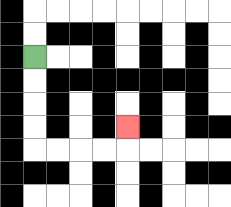{'start': '[1, 2]', 'end': '[5, 5]', 'path_directions': 'D,D,D,D,R,R,R,R,U', 'path_coordinates': '[[1, 2], [1, 3], [1, 4], [1, 5], [1, 6], [2, 6], [3, 6], [4, 6], [5, 6], [5, 5]]'}